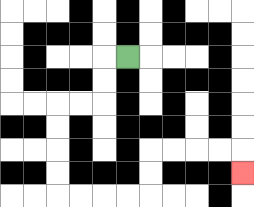{'start': '[5, 2]', 'end': '[10, 7]', 'path_directions': 'L,D,D,L,L,D,D,D,D,R,R,R,R,U,U,R,R,R,R,D', 'path_coordinates': '[[5, 2], [4, 2], [4, 3], [4, 4], [3, 4], [2, 4], [2, 5], [2, 6], [2, 7], [2, 8], [3, 8], [4, 8], [5, 8], [6, 8], [6, 7], [6, 6], [7, 6], [8, 6], [9, 6], [10, 6], [10, 7]]'}